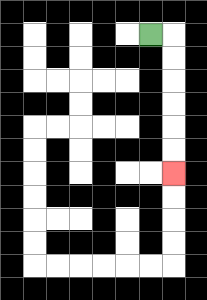{'start': '[6, 1]', 'end': '[7, 7]', 'path_directions': 'R,D,D,D,D,D,D', 'path_coordinates': '[[6, 1], [7, 1], [7, 2], [7, 3], [7, 4], [7, 5], [7, 6], [7, 7]]'}